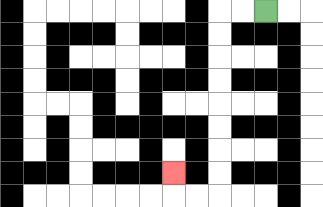{'start': '[11, 0]', 'end': '[7, 7]', 'path_directions': 'L,L,D,D,D,D,D,D,D,D,L,L,U', 'path_coordinates': '[[11, 0], [10, 0], [9, 0], [9, 1], [9, 2], [9, 3], [9, 4], [9, 5], [9, 6], [9, 7], [9, 8], [8, 8], [7, 8], [7, 7]]'}